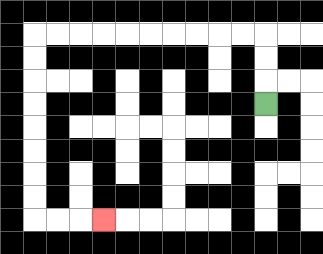{'start': '[11, 4]', 'end': '[4, 9]', 'path_directions': 'U,U,U,L,L,L,L,L,L,L,L,L,L,D,D,D,D,D,D,D,D,R,R,R', 'path_coordinates': '[[11, 4], [11, 3], [11, 2], [11, 1], [10, 1], [9, 1], [8, 1], [7, 1], [6, 1], [5, 1], [4, 1], [3, 1], [2, 1], [1, 1], [1, 2], [1, 3], [1, 4], [1, 5], [1, 6], [1, 7], [1, 8], [1, 9], [2, 9], [3, 9], [4, 9]]'}